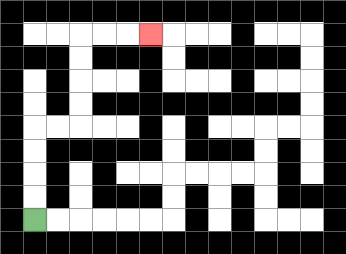{'start': '[1, 9]', 'end': '[6, 1]', 'path_directions': 'U,U,U,U,R,R,U,U,U,U,R,R,R', 'path_coordinates': '[[1, 9], [1, 8], [1, 7], [1, 6], [1, 5], [2, 5], [3, 5], [3, 4], [3, 3], [3, 2], [3, 1], [4, 1], [5, 1], [6, 1]]'}